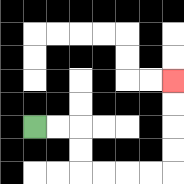{'start': '[1, 5]', 'end': '[7, 3]', 'path_directions': 'R,R,D,D,R,R,R,R,U,U,U,U', 'path_coordinates': '[[1, 5], [2, 5], [3, 5], [3, 6], [3, 7], [4, 7], [5, 7], [6, 7], [7, 7], [7, 6], [7, 5], [7, 4], [7, 3]]'}